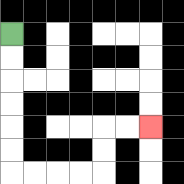{'start': '[0, 1]', 'end': '[6, 5]', 'path_directions': 'D,D,D,D,D,D,R,R,R,R,U,U,R,R', 'path_coordinates': '[[0, 1], [0, 2], [0, 3], [0, 4], [0, 5], [0, 6], [0, 7], [1, 7], [2, 7], [3, 7], [4, 7], [4, 6], [4, 5], [5, 5], [6, 5]]'}